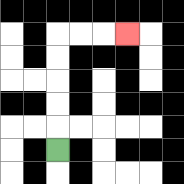{'start': '[2, 6]', 'end': '[5, 1]', 'path_directions': 'U,U,U,U,U,R,R,R', 'path_coordinates': '[[2, 6], [2, 5], [2, 4], [2, 3], [2, 2], [2, 1], [3, 1], [4, 1], [5, 1]]'}